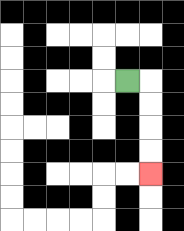{'start': '[5, 3]', 'end': '[6, 7]', 'path_directions': 'R,D,D,D,D', 'path_coordinates': '[[5, 3], [6, 3], [6, 4], [6, 5], [6, 6], [6, 7]]'}